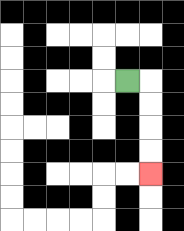{'start': '[5, 3]', 'end': '[6, 7]', 'path_directions': 'R,D,D,D,D', 'path_coordinates': '[[5, 3], [6, 3], [6, 4], [6, 5], [6, 6], [6, 7]]'}